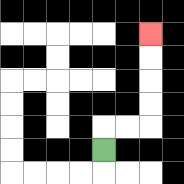{'start': '[4, 6]', 'end': '[6, 1]', 'path_directions': 'U,R,R,U,U,U,U', 'path_coordinates': '[[4, 6], [4, 5], [5, 5], [6, 5], [6, 4], [6, 3], [6, 2], [6, 1]]'}